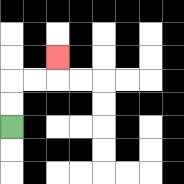{'start': '[0, 5]', 'end': '[2, 2]', 'path_directions': 'U,U,R,R,U', 'path_coordinates': '[[0, 5], [0, 4], [0, 3], [1, 3], [2, 3], [2, 2]]'}